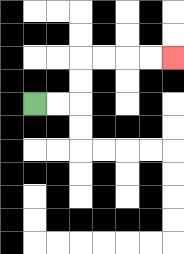{'start': '[1, 4]', 'end': '[7, 2]', 'path_directions': 'R,R,U,U,R,R,R,R', 'path_coordinates': '[[1, 4], [2, 4], [3, 4], [3, 3], [3, 2], [4, 2], [5, 2], [6, 2], [7, 2]]'}